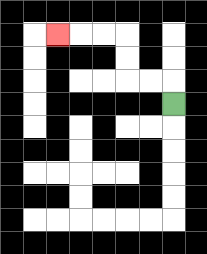{'start': '[7, 4]', 'end': '[2, 1]', 'path_directions': 'U,L,L,U,U,L,L,L', 'path_coordinates': '[[7, 4], [7, 3], [6, 3], [5, 3], [5, 2], [5, 1], [4, 1], [3, 1], [2, 1]]'}